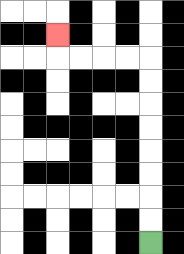{'start': '[6, 10]', 'end': '[2, 1]', 'path_directions': 'U,U,U,U,U,U,U,U,L,L,L,L,U', 'path_coordinates': '[[6, 10], [6, 9], [6, 8], [6, 7], [6, 6], [6, 5], [6, 4], [6, 3], [6, 2], [5, 2], [4, 2], [3, 2], [2, 2], [2, 1]]'}